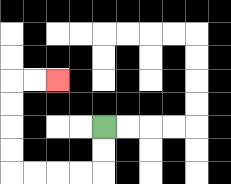{'start': '[4, 5]', 'end': '[2, 3]', 'path_directions': 'D,D,L,L,L,L,U,U,U,U,R,R', 'path_coordinates': '[[4, 5], [4, 6], [4, 7], [3, 7], [2, 7], [1, 7], [0, 7], [0, 6], [0, 5], [0, 4], [0, 3], [1, 3], [2, 3]]'}